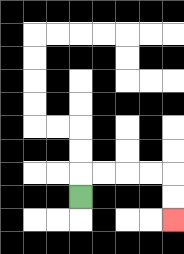{'start': '[3, 8]', 'end': '[7, 9]', 'path_directions': 'U,R,R,R,R,D,D', 'path_coordinates': '[[3, 8], [3, 7], [4, 7], [5, 7], [6, 7], [7, 7], [7, 8], [7, 9]]'}